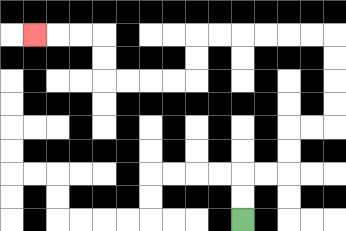{'start': '[10, 9]', 'end': '[1, 1]', 'path_directions': 'U,U,R,R,U,U,R,R,U,U,U,U,L,L,L,L,L,L,D,D,L,L,L,L,U,U,L,L,L', 'path_coordinates': '[[10, 9], [10, 8], [10, 7], [11, 7], [12, 7], [12, 6], [12, 5], [13, 5], [14, 5], [14, 4], [14, 3], [14, 2], [14, 1], [13, 1], [12, 1], [11, 1], [10, 1], [9, 1], [8, 1], [8, 2], [8, 3], [7, 3], [6, 3], [5, 3], [4, 3], [4, 2], [4, 1], [3, 1], [2, 1], [1, 1]]'}